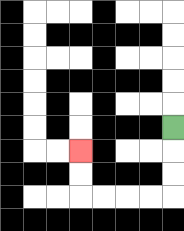{'start': '[7, 5]', 'end': '[3, 6]', 'path_directions': 'D,D,D,L,L,L,L,U,U', 'path_coordinates': '[[7, 5], [7, 6], [7, 7], [7, 8], [6, 8], [5, 8], [4, 8], [3, 8], [3, 7], [3, 6]]'}